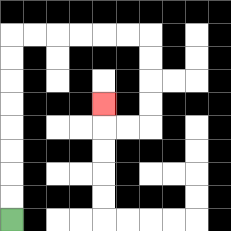{'start': '[0, 9]', 'end': '[4, 4]', 'path_directions': 'U,U,U,U,U,U,U,U,R,R,R,R,R,R,D,D,D,D,L,L,U', 'path_coordinates': '[[0, 9], [0, 8], [0, 7], [0, 6], [0, 5], [0, 4], [0, 3], [0, 2], [0, 1], [1, 1], [2, 1], [3, 1], [4, 1], [5, 1], [6, 1], [6, 2], [6, 3], [6, 4], [6, 5], [5, 5], [4, 5], [4, 4]]'}